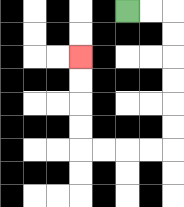{'start': '[5, 0]', 'end': '[3, 2]', 'path_directions': 'R,R,D,D,D,D,D,D,L,L,L,L,U,U,U,U', 'path_coordinates': '[[5, 0], [6, 0], [7, 0], [7, 1], [7, 2], [7, 3], [7, 4], [7, 5], [7, 6], [6, 6], [5, 6], [4, 6], [3, 6], [3, 5], [3, 4], [3, 3], [3, 2]]'}